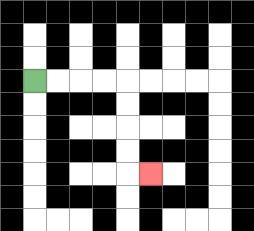{'start': '[1, 3]', 'end': '[6, 7]', 'path_directions': 'R,R,R,R,D,D,D,D,R', 'path_coordinates': '[[1, 3], [2, 3], [3, 3], [4, 3], [5, 3], [5, 4], [5, 5], [5, 6], [5, 7], [6, 7]]'}